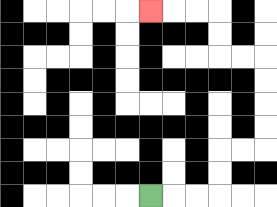{'start': '[6, 8]', 'end': '[6, 0]', 'path_directions': 'R,R,R,U,U,R,R,U,U,U,U,L,L,U,U,L,L,L', 'path_coordinates': '[[6, 8], [7, 8], [8, 8], [9, 8], [9, 7], [9, 6], [10, 6], [11, 6], [11, 5], [11, 4], [11, 3], [11, 2], [10, 2], [9, 2], [9, 1], [9, 0], [8, 0], [7, 0], [6, 0]]'}